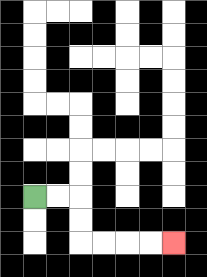{'start': '[1, 8]', 'end': '[7, 10]', 'path_directions': 'R,R,D,D,R,R,R,R', 'path_coordinates': '[[1, 8], [2, 8], [3, 8], [3, 9], [3, 10], [4, 10], [5, 10], [6, 10], [7, 10]]'}